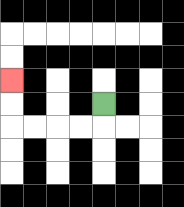{'start': '[4, 4]', 'end': '[0, 3]', 'path_directions': 'D,L,L,L,L,U,U', 'path_coordinates': '[[4, 4], [4, 5], [3, 5], [2, 5], [1, 5], [0, 5], [0, 4], [0, 3]]'}